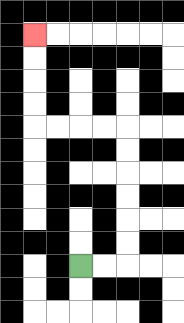{'start': '[3, 11]', 'end': '[1, 1]', 'path_directions': 'R,R,U,U,U,U,U,U,L,L,L,L,U,U,U,U', 'path_coordinates': '[[3, 11], [4, 11], [5, 11], [5, 10], [5, 9], [5, 8], [5, 7], [5, 6], [5, 5], [4, 5], [3, 5], [2, 5], [1, 5], [1, 4], [1, 3], [1, 2], [1, 1]]'}